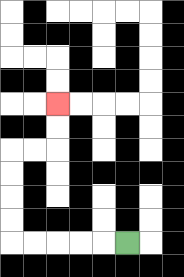{'start': '[5, 10]', 'end': '[2, 4]', 'path_directions': 'L,L,L,L,L,U,U,U,U,R,R,U,U', 'path_coordinates': '[[5, 10], [4, 10], [3, 10], [2, 10], [1, 10], [0, 10], [0, 9], [0, 8], [0, 7], [0, 6], [1, 6], [2, 6], [2, 5], [2, 4]]'}